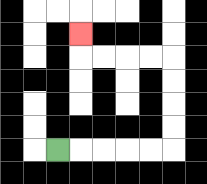{'start': '[2, 6]', 'end': '[3, 1]', 'path_directions': 'R,R,R,R,R,U,U,U,U,L,L,L,L,U', 'path_coordinates': '[[2, 6], [3, 6], [4, 6], [5, 6], [6, 6], [7, 6], [7, 5], [7, 4], [7, 3], [7, 2], [6, 2], [5, 2], [4, 2], [3, 2], [3, 1]]'}